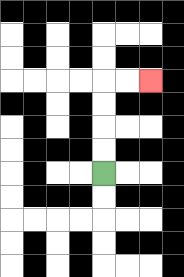{'start': '[4, 7]', 'end': '[6, 3]', 'path_directions': 'U,U,U,U,R,R', 'path_coordinates': '[[4, 7], [4, 6], [4, 5], [4, 4], [4, 3], [5, 3], [6, 3]]'}